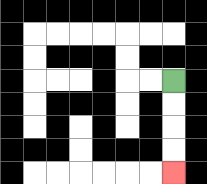{'start': '[7, 3]', 'end': '[7, 7]', 'path_directions': 'D,D,D,D', 'path_coordinates': '[[7, 3], [7, 4], [7, 5], [7, 6], [7, 7]]'}